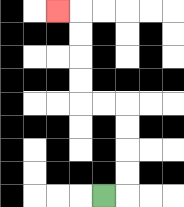{'start': '[4, 8]', 'end': '[2, 0]', 'path_directions': 'R,U,U,U,U,L,L,U,U,U,U,L', 'path_coordinates': '[[4, 8], [5, 8], [5, 7], [5, 6], [5, 5], [5, 4], [4, 4], [3, 4], [3, 3], [3, 2], [3, 1], [3, 0], [2, 0]]'}